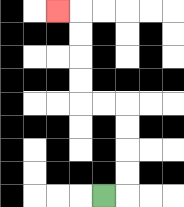{'start': '[4, 8]', 'end': '[2, 0]', 'path_directions': 'R,U,U,U,U,L,L,U,U,U,U,L', 'path_coordinates': '[[4, 8], [5, 8], [5, 7], [5, 6], [5, 5], [5, 4], [4, 4], [3, 4], [3, 3], [3, 2], [3, 1], [3, 0], [2, 0]]'}